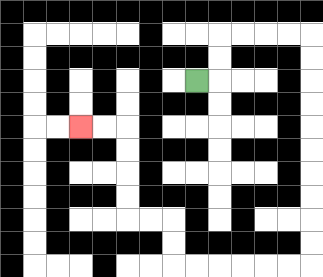{'start': '[8, 3]', 'end': '[3, 5]', 'path_directions': 'R,U,U,R,R,R,R,D,D,D,D,D,D,D,D,D,D,L,L,L,L,L,L,U,U,L,L,U,U,U,U,L,L', 'path_coordinates': '[[8, 3], [9, 3], [9, 2], [9, 1], [10, 1], [11, 1], [12, 1], [13, 1], [13, 2], [13, 3], [13, 4], [13, 5], [13, 6], [13, 7], [13, 8], [13, 9], [13, 10], [13, 11], [12, 11], [11, 11], [10, 11], [9, 11], [8, 11], [7, 11], [7, 10], [7, 9], [6, 9], [5, 9], [5, 8], [5, 7], [5, 6], [5, 5], [4, 5], [3, 5]]'}